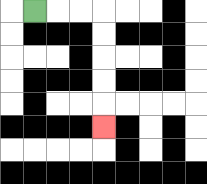{'start': '[1, 0]', 'end': '[4, 5]', 'path_directions': 'R,R,R,D,D,D,D,D', 'path_coordinates': '[[1, 0], [2, 0], [3, 0], [4, 0], [4, 1], [4, 2], [4, 3], [4, 4], [4, 5]]'}